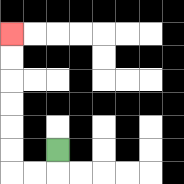{'start': '[2, 6]', 'end': '[0, 1]', 'path_directions': 'D,L,L,U,U,U,U,U,U', 'path_coordinates': '[[2, 6], [2, 7], [1, 7], [0, 7], [0, 6], [0, 5], [0, 4], [0, 3], [0, 2], [0, 1]]'}